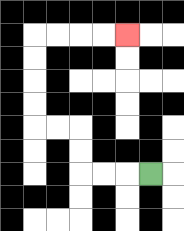{'start': '[6, 7]', 'end': '[5, 1]', 'path_directions': 'L,L,L,U,U,L,L,U,U,U,U,R,R,R,R', 'path_coordinates': '[[6, 7], [5, 7], [4, 7], [3, 7], [3, 6], [3, 5], [2, 5], [1, 5], [1, 4], [1, 3], [1, 2], [1, 1], [2, 1], [3, 1], [4, 1], [5, 1]]'}